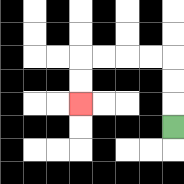{'start': '[7, 5]', 'end': '[3, 4]', 'path_directions': 'U,U,U,L,L,L,L,D,D', 'path_coordinates': '[[7, 5], [7, 4], [7, 3], [7, 2], [6, 2], [5, 2], [4, 2], [3, 2], [3, 3], [3, 4]]'}